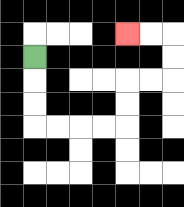{'start': '[1, 2]', 'end': '[5, 1]', 'path_directions': 'D,D,D,R,R,R,R,U,U,R,R,U,U,L,L', 'path_coordinates': '[[1, 2], [1, 3], [1, 4], [1, 5], [2, 5], [3, 5], [4, 5], [5, 5], [5, 4], [5, 3], [6, 3], [7, 3], [7, 2], [7, 1], [6, 1], [5, 1]]'}